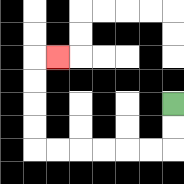{'start': '[7, 4]', 'end': '[2, 2]', 'path_directions': 'D,D,L,L,L,L,L,L,U,U,U,U,R', 'path_coordinates': '[[7, 4], [7, 5], [7, 6], [6, 6], [5, 6], [4, 6], [3, 6], [2, 6], [1, 6], [1, 5], [1, 4], [1, 3], [1, 2], [2, 2]]'}